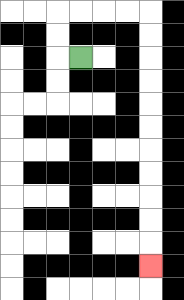{'start': '[3, 2]', 'end': '[6, 11]', 'path_directions': 'L,U,U,R,R,R,R,D,D,D,D,D,D,D,D,D,D,D', 'path_coordinates': '[[3, 2], [2, 2], [2, 1], [2, 0], [3, 0], [4, 0], [5, 0], [6, 0], [6, 1], [6, 2], [6, 3], [6, 4], [6, 5], [6, 6], [6, 7], [6, 8], [6, 9], [6, 10], [6, 11]]'}